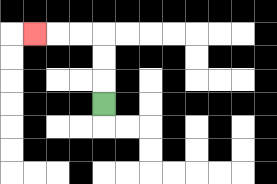{'start': '[4, 4]', 'end': '[1, 1]', 'path_directions': 'U,U,U,L,L,L', 'path_coordinates': '[[4, 4], [4, 3], [4, 2], [4, 1], [3, 1], [2, 1], [1, 1]]'}